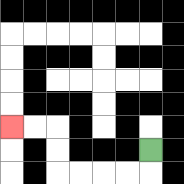{'start': '[6, 6]', 'end': '[0, 5]', 'path_directions': 'D,L,L,L,L,U,U,L,L', 'path_coordinates': '[[6, 6], [6, 7], [5, 7], [4, 7], [3, 7], [2, 7], [2, 6], [2, 5], [1, 5], [0, 5]]'}